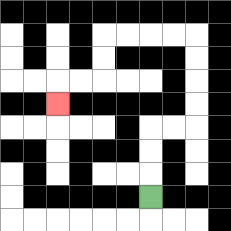{'start': '[6, 8]', 'end': '[2, 4]', 'path_directions': 'U,U,U,R,R,U,U,U,U,L,L,L,L,D,D,L,L,D', 'path_coordinates': '[[6, 8], [6, 7], [6, 6], [6, 5], [7, 5], [8, 5], [8, 4], [8, 3], [8, 2], [8, 1], [7, 1], [6, 1], [5, 1], [4, 1], [4, 2], [4, 3], [3, 3], [2, 3], [2, 4]]'}